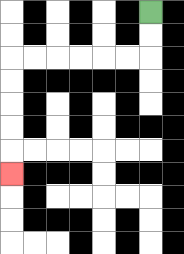{'start': '[6, 0]', 'end': '[0, 7]', 'path_directions': 'D,D,L,L,L,L,L,L,D,D,D,D,D', 'path_coordinates': '[[6, 0], [6, 1], [6, 2], [5, 2], [4, 2], [3, 2], [2, 2], [1, 2], [0, 2], [0, 3], [0, 4], [0, 5], [0, 6], [0, 7]]'}